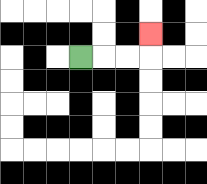{'start': '[3, 2]', 'end': '[6, 1]', 'path_directions': 'R,R,R,U', 'path_coordinates': '[[3, 2], [4, 2], [5, 2], [6, 2], [6, 1]]'}